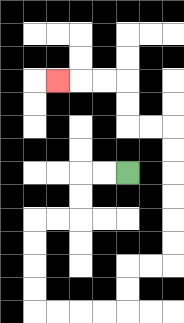{'start': '[5, 7]', 'end': '[2, 3]', 'path_directions': 'L,L,D,D,L,L,D,D,D,D,R,R,R,R,U,U,R,R,U,U,U,U,U,U,L,L,U,U,L,L,L', 'path_coordinates': '[[5, 7], [4, 7], [3, 7], [3, 8], [3, 9], [2, 9], [1, 9], [1, 10], [1, 11], [1, 12], [1, 13], [2, 13], [3, 13], [4, 13], [5, 13], [5, 12], [5, 11], [6, 11], [7, 11], [7, 10], [7, 9], [7, 8], [7, 7], [7, 6], [7, 5], [6, 5], [5, 5], [5, 4], [5, 3], [4, 3], [3, 3], [2, 3]]'}